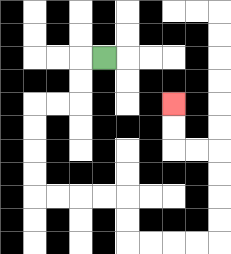{'start': '[4, 2]', 'end': '[7, 4]', 'path_directions': 'L,D,D,L,L,D,D,D,D,R,R,R,R,D,D,R,R,R,R,U,U,U,U,L,L,U,U', 'path_coordinates': '[[4, 2], [3, 2], [3, 3], [3, 4], [2, 4], [1, 4], [1, 5], [1, 6], [1, 7], [1, 8], [2, 8], [3, 8], [4, 8], [5, 8], [5, 9], [5, 10], [6, 10], [7, 10], [8, 10], [9, 10], [9, 9], [9, 8], [9, 7], [9, 6], [8, 6], [7, 6], [7, 5], [7, 4]]'}